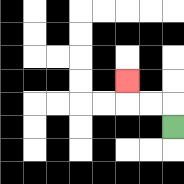{'start': '[7, 5]', 'end': '[5, 3]', 'path_directions': 'U,L,L,U', 'path_coordinates': '[[7, 5], [7, 4], [6, 4], [5, 4], [5, 3]]'}